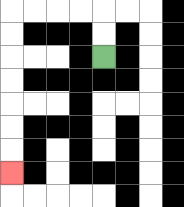{'start': '[4, 2]', 'end': '[0, 7]', 'path_directions': 'U,U,L,L,L,L,D,D,D,D,D,D,D', 'path_coordinates': '[[4, 2], [4, 1], [4, 0], [3, 0], [2, 0], [1, 0], [0, 0], [0, 1], [0, 2], [0, 3], [0, 4], [0, 5], [0, 6], [0, 7]]'}